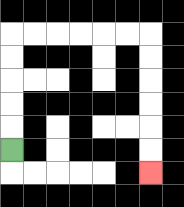{'start': '[0, 6]', 'end': '[6, 7]', 'path_directions': 'U,U,U,U,U,R,R,R,R,R,R,D,D,D,D,D,D', 'path_coordinates': '[[0, 6], [0, 5], [0, 4], [0, 3], [0, 2], [0, 1], [1, 1], [2, 1], [3, 1], [4, 1], [5, 1], [6, 1], [6, 2], [6, 3], [6, 4], [6, 5], [6, 6], [6, 7]]'}